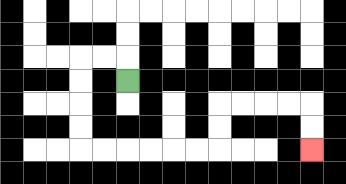{'start': '[5, 3]', 'end': '[13, 6]', 'path_directions': 'U,L,L,D,D,D,D,R,R,R,R,R,R,U,U,R,R,R,R,D,D', 'path_coordinates': '[[5, 3], [5, 2], [4, 2], [3, 2], [3, 3], [3, 4], [3, 5], [3, 6], [4, 6], [5, 6], [6, 6], [7, 6], [8, 6], [9, 6], [9, 5], [9, 4], [10, 4], [11, 4], [12, 4], [13, 4], [13, 5], [13, 6]]'}